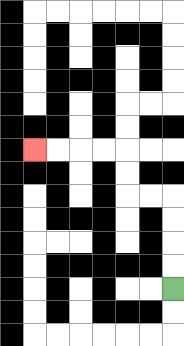{'start': '[7, 12]', 'end': '[1, 6]', 'path_directions': 'U,U,U,U,L,L,U,U,L,L,L,L', 'path_coordinates': '[[7, 12], [7, 11], [7, 10], [7, 9], [7, 8], [6, 8], [5, 8], [5, 7], [5, 6], [4, 6], [3, 6], [2, 6], [1, 6]]'}